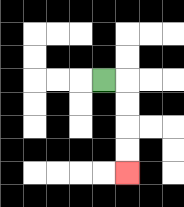{'start': '[4, 3]', 'end': '[5, 7]', 'path_directions': 'R,D,D,D,D', 'path_coordinates': '[[4, 3], [5, 3], [5, 4], [5, 5], [5, 6], [5, 7]]'}